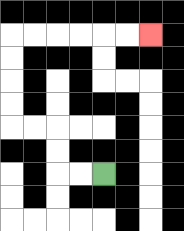{'start': '[4, 7]', 'end': '[6, 1]', 'path_directions': 'L,L,U,U,L,L,U,U,U,U,R,R,R,R,R,R', 'path_coordinates': '[[4, 7], [3, 7], [2, 7], [2, 6], [2, 5], [1, 5], [0, 5], [0, 4], [0, 3], [0, 2], [0, 1], [1, 1], [2, 1], [3, 1], [4, 1], [5, 1], [6, 1]]'}